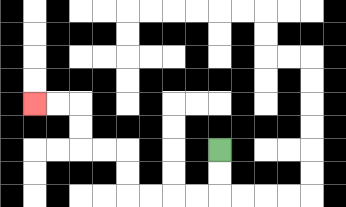{'start': '[9, 6]', 'end': '[1, 4]', 'path_directions': 'D,D,L,L,L,L,U,U,L,L,U,U,L,L', 'path_coordinates': '[[9, 6], [9, 7], [9, 8], [8, 8], [7, 8], [6, 8], [5, 8], [5, 7], [5, 6], [4, 6], [3, 6], [3, 5], [3, 4], [2, 4], [1, 4]]'}